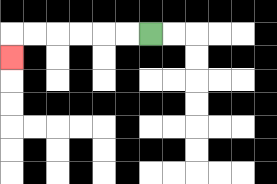{'start': '[6, 1]', 'end': '[0, 2]', 'path_directions': 'L,L,L,L,L,L,D', 'path_coordinates': '[[6, 1], [5, 1], [4, 1], [3, 1], [2, 1], [1, 1], [0, 1], [0, 2]]'}